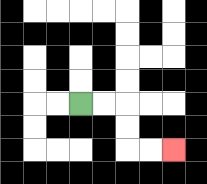{'start': '[3, 4]', 'end': '[7, 6]', 'path_directions': 'R,R,D,D,R,R', 'path_coordinates': '[[3, 4], [4, 4], [5, 4], [5, 5], [5, 6], [6, 6], [7, 6]]'}